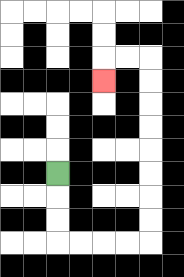{'start': '[2, 7]', 'end': '[4, 3]', 'path_directions': 'D,D,D,R,R,R,R,U,U,U,U,U,U,U,U,L,L,D', 'path_coordinates': '[[2, 7], [2, 8], [2, 9], [2, 10], [3, 10], [4, 10], [5, 10], [6, 10], [6, 9], [6, 8], [6, 7], [6, 6], [6, 5], [6, 4], [6, 3], [6, 2], [5, 2], [4, 2], [4, 3]]'}